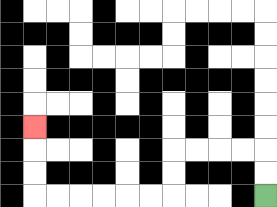{'start': '[11, 8]', 'end': '[1, 5]', 'path_directions': 'U,U,L,L,L,L,D,D,L,L,L,L,L,L,U,U,U', 'path_coordinates': '[[11, 8], [11, 7], [11, 6], [10, 6], [9, 6], [8, 6], [7, 6], [7, 7], [7, 8], [6, 8], [5, 8], [4, 8], [3, 8], [2, 8], [1, 8], [1, 7], [1, 6], [1, 5]]'}